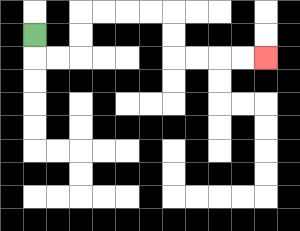{'start': '[1, 1]', 'end': '[11, 2]', 'path_directions': 'D,R,R,U,U,R,R,R,R,D,D,R,R,R,R', 'path_coordinates': '[[1, 1], [1, 2], [2, 2], [3, 2], [3, 1], [3, 0], [4, 0], [5, 0], [6, 0], [7, 0], [7, 1], [7, 2], [8, 2], [9, 2], [10, 2], [11, 2]]'}